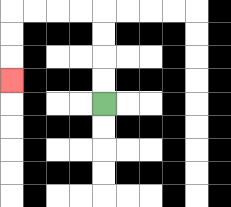{'start': '[4, 4]', 'end': '[0, 3]', 'path_directions': 'U,U,U,U,L,L,L,L,D,D,D', 'path_coordinates': '[[4, 4], [4, 3], [4, 2], [4, 1], [4, 0], [3, 0], [2, 0], [1, 0], [0, 0], [0, 1], [0, 2], [0, 3]]'}